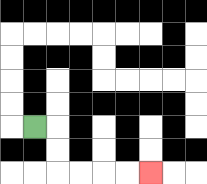{'start': '[1, 5]', 'end': '[6, 7]', 'path_directions': 'R,D,D,R,R,R,R', 'path_coordinates': '[[1, 5], [2, 5], [2, 6], [2, 7], [3, 7], [4, 7], [5, 7], [6, 7]]'}